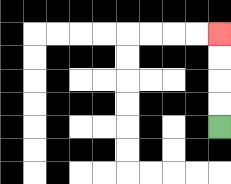{'start': '[9, 5]', 'end': '[9, 1]', 'path_directions': 'U,U,U,U', 'path_coordinates': '[[9, 5], [9, 4], [9, 3], [9, 2], [9, 1]]'}